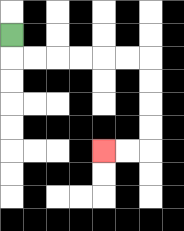{'start': '[0, 1]', 'end': '[4, 6]', 'path_directions': 'D,R,R,R,R,R,R,D,D,D,D,L,L', 'path_coordinates': '[[0, 1], [0, 2], [1, 2], [2, 2], [3, 2], [4, 2], [5, 2], [6, 2], [6, 3], [6, 4], [6, 5], [6, 6], [5, 6], [4, 6]]'}